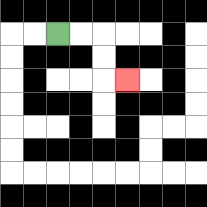{'start': '[2, 1]', 'end': '[5, 3]', 'path_directions': 'R,R,D,D,R', 'path_coordinates': '[[2, 1], [3, 1], [4, 1], [4, 2], [4, 3], [5, 3]]'}